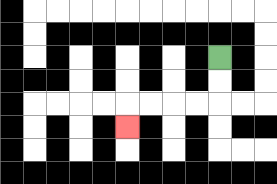{'start': '[9, 2]', 'end': '[5, 5]', 'path_directions': 'D,D,L,L,L,L,D', 'path_coordinates': '[[9, 2], [9, 3], [9, 4], [8, 4], [7, 4], [6, 4], [5, 4], [5, 5]]'}